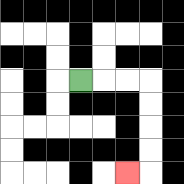{'start': '[3, 3]', 'end': '[5, 7]', 'path_directions': 'R,R,R,D,D,D,D,L', 'path_coordinates': '[[3, 3], [4, 3], [5, 3], [6, 3], [6, 4], [6, 5], [6, 6], [6, 7], [5, 7]]'}